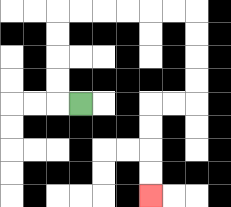{'start': '[3, 4]', 'end': '[6, 8]', 'path_directions': 'L,U,U,U,U,R,R,R,R,R,R,D,D,D,D,L,L,D,D,D,D', 'path_coordinates': '[[3, 4], [2, 4], [2, 3], [2, 2], [2, 1], [2, 0], [3, 0], [4, 0], [5, 0], [6, 0], [7, 0], [8, 0], [8, 1], [8, 2], [8, 3], [8, 4], [7, 4], [6, 4], [6, 5], [6, 6], [6, 7], [6, 8]]'}